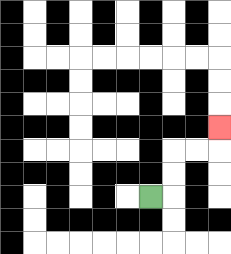{'start': '[6, 8]', 'end': '[9, 5]', 'path_directions': 'R,U,U,R,R,U', 'path_coordinates': '[[6, 8], [7, 8], [7, 7], [7, 6], [8, 6], [9, 6], [9, 5]]'}